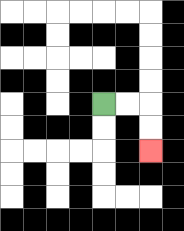{'start': '[4, 4]', 'end': '[6, 6]', 'path_directions': 'R,R,D,D', 'path_coordinates': '[[4, 4], [5, 4], [6, 4], [6, 5], [6, 6]]'}